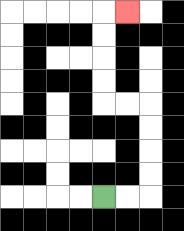{'start': '[4, 8]', 'end': '[5, 0]', 'path_directions': 'R,R,U,U,U,U,L,L,U,U,U,U,R', 'path_coordinates': '[[4, 8], [5, 8], [6, 8], [6, 7], [6, 6], [6, 5], [6, 4], [5, 4], [4, 4], [4, 3], [4, 2], [4, 1], [4, 0], [5, 0]]'}